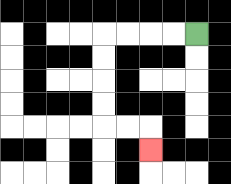{'start': '[8, 1]', 'end': '[6, 6]', 'path_directions': 'L,L,L,L,D,D,D,D,R,R,D', 'path_coordinates': '[[8, 1], [7, 1], [6, 1], [5, 1], [4, 1], [4, 2], [4, 3], [4, 4], [4, 5], [5, 5], [6, 5], [6, 6]]'}